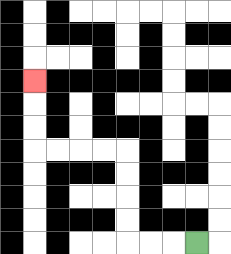{'start': '[8, 10]', 'end': '[1, 3]', 'path_directions': 'L,L,L,U,U,U,U,L,L,L,L,U,U,U', 'path_coordinates': '[[8, 10], [7, 10], [6, 10], [5, 10], [5, 9], [5, 8], [5, 7], [5, 6], [4, 6], [3, 6], [2, 6], [1, 6], [1, 5], [1, 4], [1, 3]]'}